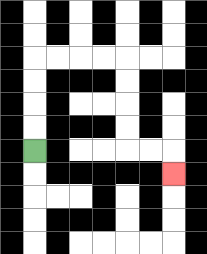{'start': '[1, 6]', 'end': '[7, 7]', 'path_directions': 'U,U,U,U,R,R,R,R,D,D,D,D,R,R,D', 'path_coordinates': '[[1, 6], [1, 5], [1, 4], [1, 3], [1, 2], [2, 2], [3, 2], [4, 2], [5, 2], [5, 3], [5, 4], [5, 5], [5, 6], [6, 6], [7, 6], [7, 7]]'}